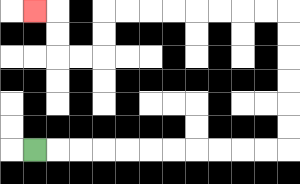{'start': '[1, 6]', 'end': '[1, 0]', 'path_directions': 'R,R,R,R,R,R,R,R,R,R,R,U,U,U,U,U,U,L,L,L,L,L,L,L,L,D,D,L,L,U,U,L', 'path_coordinates': '[[1, 6], [2, 6], [3, 6], [4, 6], [5, 6], [6, 6], [7, 6], [8, 6], [9, 6], [10, 6], [11, 6], [12, 6], [12, 5], [12, 4], [12, 3], [12, 2], [12, 1], [12, 0], [11, 0], [10, 0], [9, 0], [8, 0], [7, 0], [6, 0], [5, 0], [4, 0], [4, 1], [4, 2], [3, 2], [2, 2], [2, 1], [2, 0], [1, 0]]'}